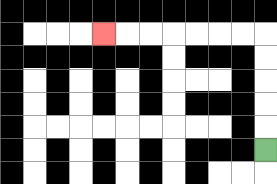{'start': '[11, 6]', 'end': '[4, 1]', 'path_directions': 'U,U,U,U,U,L,L,L,L,L,L,L', 'path_coordinates': '[[11, 6], [11, 5], [11, 4], [11, 3], [11, 2], [11, 1], [10, 1], [9, 1], [8, 1], [7, 1], [6, 1], [5, 1], [4, 1]]'}